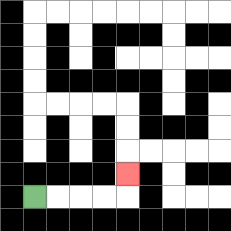{'start': '[1, 8]', 'end': '[5, 7]', 'path_directions': 'R,R,R,R,U', 'path_coordinates': '[[1, 8], [2, 8], [3, 8], [4, 8], [5, 8], [5, 7]]'}